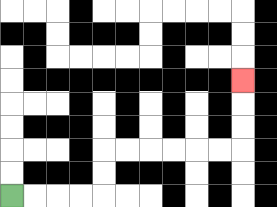{'start': '[0, 8]', 'end': '[10, 3]', 'path_directions': 'R,R,R,R,U,U,R,R,R,R,R,R,U,U,U', 'path_coordinates': '[[0, 8], [1, 8], [2, 8], [3, 8], [4, 8], [4, 7], [4, 6], [5, 6], [6, 6], [7, 6], [8, 6], [9, 6], [10, 6], [10, 5], [10, 4], [10, 3]]'}